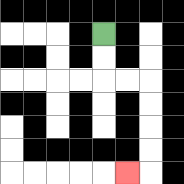{'start': '[4, 1]', 'end': '[5, 7]', 'path_directions': 'D,D,R,R,D,D,D,D,L', 'path_coordinates': '[[4, 1], [4, 2], [4, 3], [5, 3], [6, 3], [6, 4], [6, 5], [6, 6], [6, 7], [5, 7]]'}